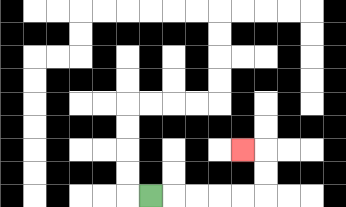{'start': '[6, 8]', 'end': '[10, 6]', 'path_directions': 'R,R,R,R,R,U,U,L', 'path_coordinates': '[[6, 8], [7, 8], [8, 8], [9, 8], [10, 8], [11, 8], [11, 7], [11, 6], [10, 6]]'}